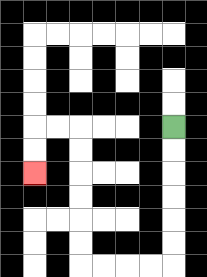{'start': '[7, 5]', 'end': '[1, 7]', 'path_directions': 'D,D,D,D,D,D,L,L,L,L,U,U,U,U,U,U,L,L,D,D', 'path_coordinates': '[[7, 5], [7, 6], [7, 7], [7, 8], [7, 9], [7, 10], [7, 11], [6, 11], [5, 11], [4, 11], [3, 11], [3, 10], [3, 9], [3, 8], [3, 7], [3, 6], [3, 5], [2, 5], [1, 5], [1, 6], [1, 7]]'}